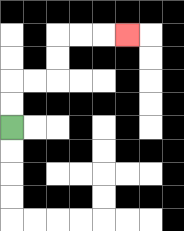{'start': '[0, 5]', 'end': '[5, 1]', 'path_directions': 'U,U,R,R,U,U,R,R,R', 'path_coordinates': '[[0, 5], [0, 4], [0, 3], [1, 3], [2, 3], [2, 2], [2, 1], [3, 1], [4, 1], [5, 1]]'}